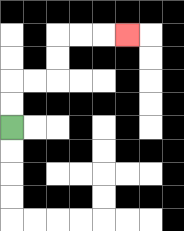{'start': '[0, 5]', 'end': '[5, 1]', 'path_directions': 'U,U,R,R,U,U,R,R,R', 'path_coordinates': '[[0, 5], [0, 4], [0, 3], [1, 3], [2, 3], [2, 2], [2, 1], [3, 1], [4, 1], [5, 1]]'}